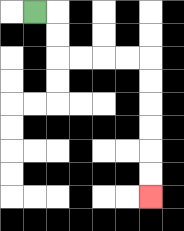{'start': '[1, 0]', 'end': '[6, 8]', 'path_directions': 'R,D,D,R,R,R,R,D,D,D,D,D,D', 'path_coordinates': '[[1, 0], [2, 0], [2, 1], [2, 2], [3, 2], [4, 2], [5, 2], [6, 2], [6, 3], [6, 4], [6, 5], [6, 6], [6, 7], [6, 8]]'}